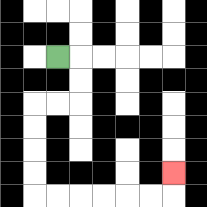{'start': '[2, 2]', 'end': '[7, 7]', 'path_directions': 'R,D,D,L,L,D,D,D,D,R,R,R,R,R,R,U', 'path_coordinates': '[[2, 2], [3, 2], [3, 3], [3, 4], [2, 4], [1, 4], [1, 5], [1, 6], [1, 7], [1, 8], [2, 8], [3, 8], [4, 8], [5, 8], [6, 8], [7, 8], [7, 7]]'}